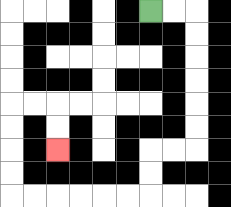{'start': '[6, 0]', 'end': '[2, 6]', 'path_directions': 'R,R,D,D,D,D,D,D,L,L,D,D,L,L,L,L,L,L,U,U,U,U,R,R,D,D', 'path_coordinates': '[[6, 0], [7, 0], [8, 0], [8, 1], [8, 2], [8, 3], [8, 4], [8, 5], [8, 6], [7, 6], [6, 6], [6, 7], [6, 8], [5, 8], [4, 8], [3, 8], [2, 8], [1, 8], [0, 8], [0, 7], [0, 6], [0, 5], [0, 4], [1, 4], [2, 4], [2, 5], [2, 6]]'}